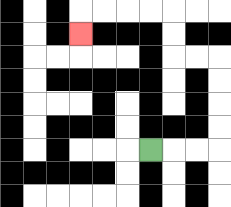{'start': '[6, 6]', 'end': '[3, 1]', 'path_directions': 'R,R,R,U,U,U,U,L,L,U,U,L,L,L,L,D', 'path_coordinates': '[[6, 6], [7, 6], [8, 6], [9, 6], [9, 5], [9, 4], [9, 3], [9, 2], [8, 2], [7, 2], [7, 1], [7, 0], [6, 0], [5, 0], [4, 0], [3, 0], [3, 1]]'}